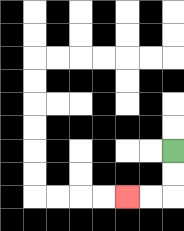{'start': '[7, 6]', 'end': '[5, 8]', 'path_directions': 'D,D,L,L', 'path_coordinates': '[[7, 6], [7, 7], [7, 8], [6, 8], [5, 8]]'}